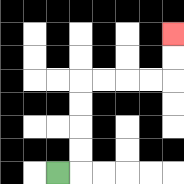{'start': '[2, 7]', 'end': '[7, 1]', 'path_directions': 'R,U,U,U,U,R,R,R,R,U,U', 'path_coordinates': '[[2, 7], [3, 7], [3, 6], [3, 5], [3, 4], [3, 3], [4, 3], [5, 3], [6, 3], [7, 3], [7, 2], [7, 1]]'}